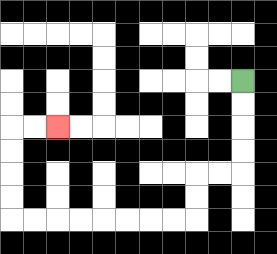{'start': '[10, 3]', 'end': '[2, 5]', 'path_directions': 'D,D,D,D,L,L,D,D,L,L,L,L,L,L,L,L,U,U,U,U,R,R', 'path_coordinates': '[[10, 3], [10, 4], [10, 5], [10, 6], [10, 7], [9, 7], [8, 7], [8, 8], [8, 9], [7, 9], [6, 9], [5, 9], [4, 9], [3, 9], [2, 9], [1, 9], [0, 9], [0, 8], [0, 7], [0, 6], [0, 5], [1, 5], [2, 5]]'}